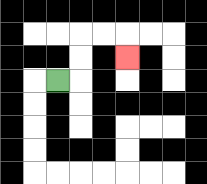{'start': '[2, 3]', 'end': '[5, 2]', 'path_directions': 'R,U,U,R,R,D', 'path_coordinates': '[[2, 3], [3, 3], [3, 2], [3, 1], [4, 1], [5, 1], [5, 2]]'}